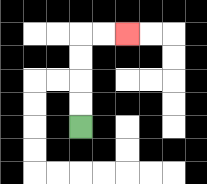{'start': '[3, 5]', 'end': '[5, 1]', 'path_directions': 'U,U,U,U,R,R', 'path_coordinates': '[[3, 5], [3, 4], [3, 3], [3, 2], [3, 1], [4, 1], [5, 1]]'}